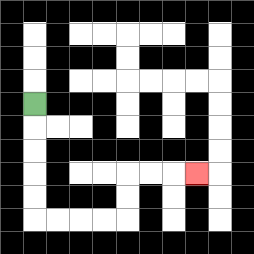{'start': '[1, 4]', 'end': '[8, 7]', 'path_directions': 'D,D,D,D,D,R,R,R,R,U,U,R,R,R', 'path_coordinates': '[[1, 4], [1, 5], [1, 6], [1, 7], [1, 8], [1, 9], [2, 9], [3, 9], [4, 9], [5, 9], [5, 8], [5, 7], [6, 7], [7, 7], [8, 7]]'}